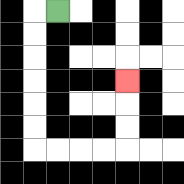{'start': '[2, 0]', 'end': '[5, 3]', 'path_directions': 'L,D,D,D,D,D,D,R,R,R,R,U,U,U', 'path_coordinates': '[[2, 0], [1, 0], [1, 1], [1, 2], [1, 3], [1, 4], [1, 5], [1, 6], [2, 6], [3, 6], [4, 6], [5, 6], [5, 5], [5, 4], [5, 3]]'}